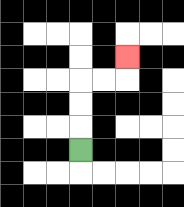{'start': '[3, 6]', 'end': '[5, 2]', 'path_directions': 'U,U,U,R,R,U', 'path_coordinates': '[[3, 6], [3, 5], [3, 4], [3, 3], [4, 3], [5, 3], [5, 2]]'}